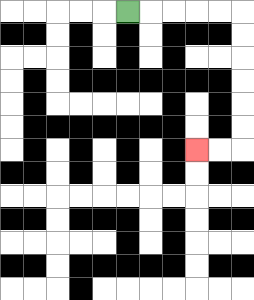{'start': '[5, 0]', 'end': '[8, 6]', 'path_directions': 'R,R,R,R,R,D,D,D,D,D,D,L,L', 'path_coordinates': '[[5, 0], [6, 0], [7, 0], [8, 0], [9, 0], [10, 0], [10, 1], [10, 2], [10, 3], [10, 4], [10, 5], [10, 6], [9, 6], [8, 6]]'}